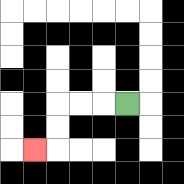{'start': '[5, 4]', 'end': '[1, 6]', 'path_directions': 'L,L,L,D,D,L', 'path_coordinates': '[[5, 4], [4, 4], [3, 4], [2, 4], [2, 5], [2, 6], [1, 6]]'}